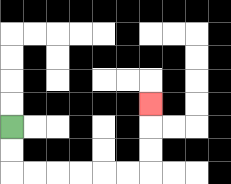{'start': '[0, 5]', 'end': '[6, 4]', 'path_directions': 'D,D,R,R,R,R,R,R,U,U,U', 'path_coordinates': '[[0, 5], [0, 6], [0, 7], [1, 7], [2, 7], [3, 7], [4, 7], [5, 7], [6, 7], [6, 6], [6, 5], [6, 4]]'}